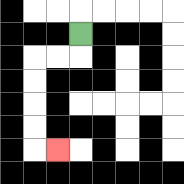{'start': '[3, 1]', 'end': '[2, 6]', 'path_directions': 'D,L,L,D,D,D,D,R', 'path_coordinates': '[[3, 1], [3, 2], [2, 2], [1, 2], [1, 3], [1, 4], [1, 5], [1, 6], [2, 6]]'}